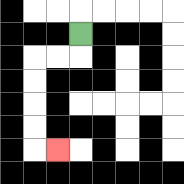{'start': '[3, 1]', 'end': '[2, 6]', 'path_directions': 'D,L,L,D,D,D,D,R', 'path_coordinates': '[[3, 1], [3, 2], [2, 2], [1, 2], [1, 3], [1, 4], [1, 5], [1, 6], [2, 6]]'}